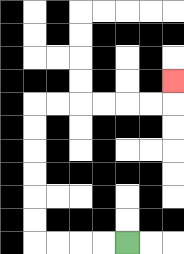{'start': '[5, 10]', 'end': '[7, 3]', 'path_directions': 'L,L,L,L,U,U,U,U,U,U,R,R,R,R,R,R,U', 'path_coordinates': '[[5, 10], [4, 10], [3, 10], [2, 10], [1, 10], [1, 9], [1, 8], [1, 7], [1, 6], [1, 5], [1, 4], [2, 4], [3, 4], [4, 4], [5, 4], [6, 4], [7, 4], [7, 3]]'}